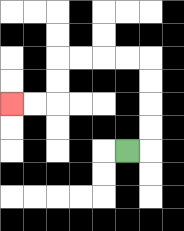{'start': '[5, 6]', 'end': '[0, 4]', 'path_directions': 'R,U,U,U,U,L,L,L,L,D,D,L,L', 'path_coordinates': '[[5, 6], [6, 6], [6, 5], [6, 4], [6, 3], [6, 2], [5, 2], [4, 2], [3, 2], [2, 2], [2, 3], [2, 4], [1, 4], [0, 4]]'}